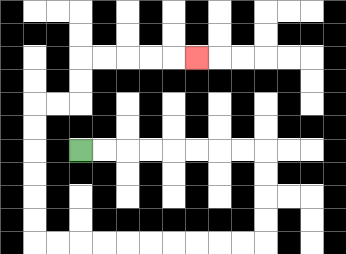{'start': '[3, 6]', 'end': '[8, 2]', 'path_directions': 'R,R,R,R,R,R,R,R,D,D,D,D,L,L,L,L,L,L,L,L,L,L,U,U,U,U,U,U,R,R,U,U,R,R,R,R,R', 'path_coordinates': '[[3, 6], [4, 6], [5, 6], [6, 6], [7, 6], [8, 6], [9, 6], [10, 6], [11, 6], [11, 7], [11, 8], [11, 9], [11, 10], [10, 10], [9, 10], [8, 10], [7, 10], [6, 10], [5, 10], [4, 10], [3, 10], [2, 10], [1, 10], [1, 9], [1, 8], [1, 7], [1, 6], [1, 5], [1, 4], [2, 4], [3, 4], [3, 3], [3, 2], [4, 2], [5, 2], [6, 2], [7, 2], [8, 2]]'}